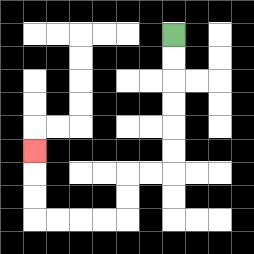{'start': '[7, 1]', 'end': '[1, 6]', 'path_directions': 'D,D,D,D,D,D,L,L,D,D,L,L,L,L,U,U,U', 'path_coordinates': '[[7, 1], [7, 2], [7, 3], [7, 4], [7, 5], [7, 6], [7, 7], [6, 7], [5, 7], [5, 8], [5, 9], [4, 9], [3, 9], [2, 9], [1, 9], [1, 8], [1, 7], [1, 6]]'}